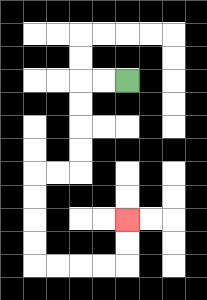{'start': '[5, 3]', 'end': '[5, 9]', 'path_directions': 'L,L,D,D,D,D,L,L,D,D,D,D,R,R,R,R,U,U', 'path_coordinates': '[[5, 3], [4, 3], [3, 3], [3, 4], [3, 5], [3, 6], [3, 7], [2, 7], [1, 7], [1, 8], [1, 9], [1, 10], [1, 11], [2, 11], [3, 11], [4, 11], [5, 11], [5, 10], [5, 9]]'}